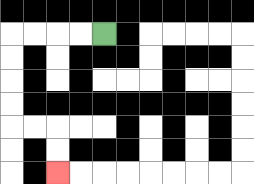{'start': '[4, 1]', 'end': '[2, 7]', 'path_directions': 'L,L,L,L,D,D,D,D,R,R,D,D', 'path_coordinates': '[[4, 1], [3, 1], [2, 1], [1, 1], [0, 1], [0, 2], [0, 3], [0, 4], [0, 5], [1, 5], [2, 5], [2, 6], [2, 7]]'}